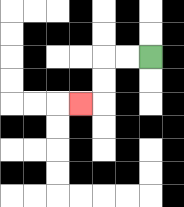{'start': '[6, 2]', 'end': '[3, 4]', 'path_directions': 'L,L,D,D,L', 'path_coordinates': '[[6, 2], [5, 2], [4, 2], [4, 3], [4, 4], [3, 4]]'}